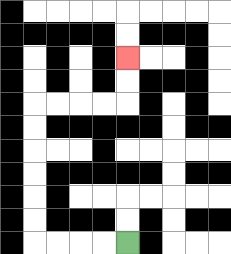{'start': '[5, 10]', 'end': '[5, 2]', 'path_directions': 'L,L,L,L,U,U,U,U,U,U,R,R,R,R,U,U', 'path_coordinates': '[[5, 10], [4, 10], [3, 10], [2, 10], [1, 10], [1, 9], [1, 8], [1, 7], [1, 6], [1, 5], [1, 4], [2, 4], [3, 4], [4, 4], [5, 4], [5, 3], [5, 2]]'}